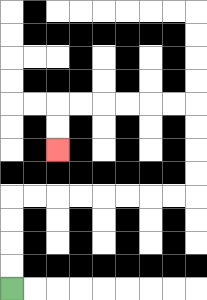{'start': '[0, 12]', 'end': '[2, 6]', 'path_directions': 'U,U,U,U,R,R,R,R,R,R,R,R,U,U,U,U,L,L,L,L,L,L,D,D', 'path_coordinates': '[[0, 12], [0, 11], [0, 10], [0, 9], [0, 8], [1, 8], [2, 8], [3, 8], [4, 8], [5, 8], [6, 8], [7, 8], [8, 8], [8, 7], [8, 6], [8, 5], [8, 4], [7, 4], [6, 4], [5, 4], [4, 4], [3, 4], [2, 4], [2, 5], [2, 6]]'}